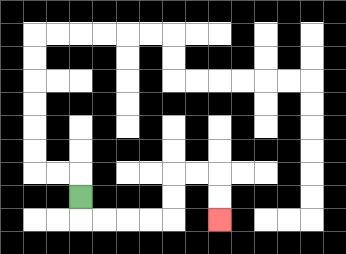{'start': '[3, 8]', 'end': '[9, 9]', 'path_directions': 'D,R,R,R,R,U,U,R,R,D,D', 'path_coordinates': '[[3, 8], [3, 9], [4, 9], [5, 9], [6, 9], [7, 9], [7, 8], [7, 7], [8, 7], [9, 7], [9, 8], [9, 9]]'}